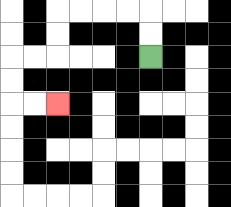{'start': '[6, 2]', 'end': '[2, 4]', 'path_directions': 'U,U,L,L,L,L,D,D,L,L,D,D,R,R', 'path_coordinates': '[[6, 2], [6, 1], [6, 0], [5, 0], [4, 0], [3, 0], [2, 0], [2, 1], [2, 2], [1, 2], [0, 2], [0, 3], [0, 4], [1, 4], [2, 4]]'}